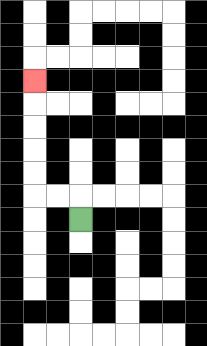{'start': '[3, 9]', 'end': '[1, 3]', 'path_directions': 'U,L,L,U,U,U,U,U', 'path_coordinates': '[[3, 9], [3, 8], [2, 8], [1, 8], [1, 7], [1, 6], [1, 5], [1, 4], [1, 3]]'}